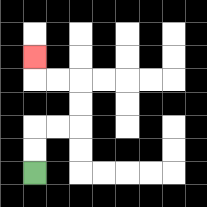{'start': '[1, 7]', 'end': '[1, 2]', 'path_directions': 'U,U,R,R,U,U,L,L,U', 'path_coordinates': '[[1, 7], [1, 6], [1, 5], [2, 5], [3, 5], [3, 4], [3, 3], [2, 3], [1, 3], [1, 2]]'}